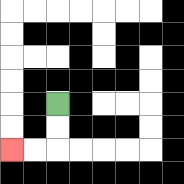{'start': '[2, 4]', 'end': '[0, 6]', 'path_directions': 'D,D,L,L', 'path_coordinates': '[[2, 4], [2, 5], [2, 6], [1, 6], [0, 6]]'}